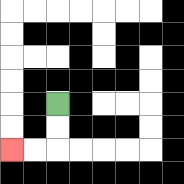{'start': '[2, 4]', 'end': '[0, 6]', 'path_directions': 'D,D,L,L', 'path_coordinates': '[[2, 4], [2, 5], [2, 6], [1, 6], [0, 6]]'}